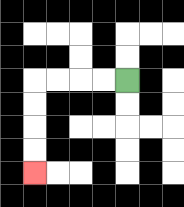{'start': '[5, 3]', 'end': '[1, 7]', 'path_directions': 'L,L,L,L,D,D,D,D', 'path_coordinates': '[[5, 3], [4, 3], [3, 3], [2, 3], [1, 3], [1, 4], [1, 5], [1, 6], [1, 7]]'}